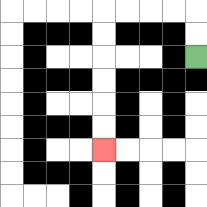{'start': '[8, 2]', 'end': '[4, 6]', 'path_directions': 'U,U,L,L,L,L,D,D,D,D,D,D', 'path_coordinates': '[[8, 2], [8, 1], [8, 0], [7, 0], [6, 0], [5, 0], [4, 0], [4, 1], [4, 2], [4, 3], [4, 4], [4, 5], [4, 6]]'}